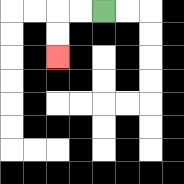{'start': '[4, 0]', 'end': '[2, 2]', 'path_directions': 'L,L,D,D', 'path_coordinates': '[[4, 0], [3, 0], [2, 0], [2, 1], [2, 2]]'}